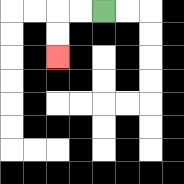{'start': '[4, 0]', 'end': '[2, 2]', 'path_directions': 'L,L,D,D', 'path_coordinates': '[[4, 0], [3, 0], [2, 0], [2, 1], [2, 2]]'}